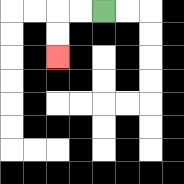{'start': '[4, 0]', 'end': '[2, 2]', 'path_directions': 'L,L,D,D', 'path_coordinates': '[[4, 0], [3, 0], [2, 0], [2, 1], [2, 2]]'}